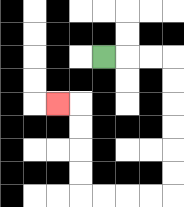{'start': '[4, 2]', 'end': '[2, 4]', 'path_directions': 'R,R,R,D,D,D,D,D,D,L,L,L,L,U,U,U,U,L', 'path_coordinates': '[[4, 2], [5, 2], [6, 2], [7, 2], [7, 3], [7, 4], [7, 5], [7, 6], [7, 7], [7, 8], [6, 8], [5, 8], [4, 8], [3, 8], [3, 7], [3, 6], [3, 5], [3, 4], [2, 4]]'}